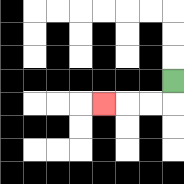{'start': '[7, 3]', 'end': '[4, 4]', 'path_directions': 'D,L,L,L', 'path_coordinates': '[[7, 3], [7, 4], [6, 4], [5, 4], [4, 4]]'}